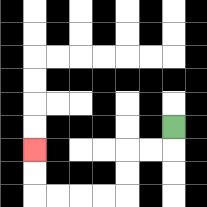{'start': '[7, 5]', 'end': '[1, 6]', 'path_directions': 'D,L,L,D,D,L,L,L,L,U,U', 'path_coordinates': '[[7, 5], [7, 6], [6, 6], [5, 6], [5, 7], [5, 8], [4, 8], [3, 8], [2, 8], [1, 8], [1, 7], [1, 6]]'}